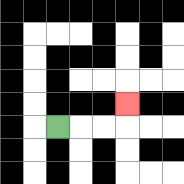{'start': '[2, 5]', 'end': '[5, 4]', 'path_directions': 'R,R,R,U', 'path_coordinates': '[[2, 5], [3, 5], [4, 5], [5, 5], [5, 4]]'}